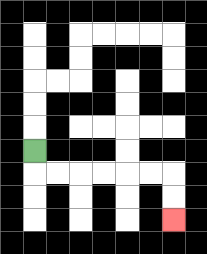{'start': '[1, 6]', 'end': '[7, 9]', 'path_directions': 'D,R,R,R,R,R,R,D,D', 'path_coordinates': '[[1, 6], [1, 7], [2, 7], [3, 7], [4, 7], [5, 7], [6, 7], [7, 7], [7, 8], [7, 9]]'}